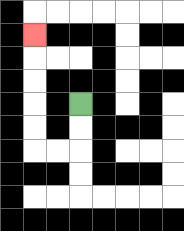{'start': '[3, 4]', 'end': '[1, 1]', 'path_directions': 'D,D,L,L,U,U,U,U,U', 'path_coordinates': '[[3, 4], [3, 5], [3, 6], [2, 6], [1, 6], [1, 5], [1, 4], [1, 3], [1, 2], [1, 1]]'}